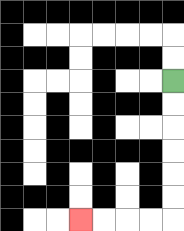{'start': '[7, 3]', 'end': '[3, 9]', 'path_directions': 'D,D,D,D,D,D,L,L,L,L', 'path_coordinates': '[[7, 3], [7, 4], [7, 5], [7, 6], [7, 7], [7, 8], [7, 9], [6, 9], [5, 9], [4, 9], [3, 9]]'}